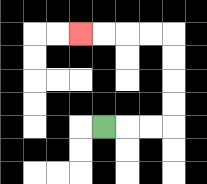{'start': '[4, 5]', 'end': '[3, 1]', 'path_directions': 'R,R,R,U,U,U,U,L,L,L,L', 'path_coordinates': '[[4, 5], [5, 5], [6, 5], [7, 5], [7, 4], [7, 3], [7, 2], [7, 1], [6, 1], [5, 1], [4, 1], [3, 1]]'}